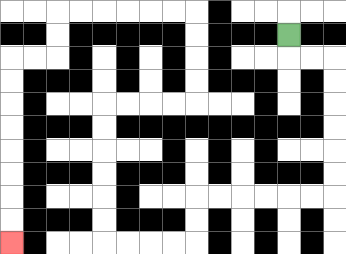{'start': '[12, 1]', 'end': '[0, 10]', 'path_directions': 'D,R,R,D,D,D,D,D,D,L,L,L,L,L,L,D,D,L,L,L,L,U,U,U,U,U,U,R,R,R,R,U,U,U,U,L,L,L,L,L,L,D,D,L,L,D,D,D,D,D,D,D,D', 'path_coordinates': '[[12, 1], [12, 2], [13, 2], [14, 2], [14, 3], [14, 4], [14, 5], [14, 6], [14, 7], [14, 8], [13, 8], [12, 8], [11, 8], [10, 8], [9, 8], [8, 8], [8, 9], [8, 10], [7, 10], [6, 10], [5, 10], [4, 10], [4, 9], [4, 8], [4, 7], [4, 6], [4, 5], [4, 4], [5, 4], [6, 4], [7, 4], [8, 4], [8, 3], [8, 2], [8, 1], [8, 0], [7, 0], [6, 0], [5, 0], [4, 0], [3, 0], [2, 0], [2, 1], [2, 2], [1, 2], [0, 2], [0, 3], [0, 4], [0, 5], [0, 6], [0, 7], [0, 8], [0, 9], [0, 10]]'}